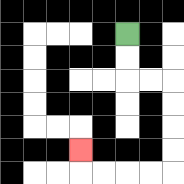{'start': '[5, 1]', 'end': '[3, 6]', 'path_directions': 'D,D,R,R,D,D,D,D,L,L,L,L,U', 'path_coordinates': '[[5, 1], [5, 2], [5, 3], [6, 3], [7, 3], [7, 4], [7, 5], [7, 6], [7, 7], [6, 7], [5, 7], [4, 7], [3, 7], [3, 6]]'}